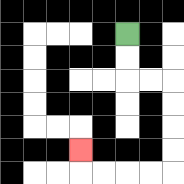{'start': '[5, 1]', 'end': '[3, 6]', 'path_directions': 'D,D,R,R,D,D,D,D,L,L,L,L,U', 'path_coordinates': '[[5, 1], [5, 2], [5, 3], [6, 3], [7, 3], [7, 4], [7, 5], [7, 6], [7, 7], [6, 7], [5, 7], [4, 7], [3, 7], [3, 6]]'}